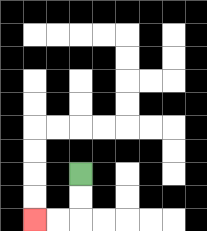{'start': '[3, 7]', 'end': '[1, 9]', 'path_directions': 'D,D,L,L', 'path_coordinates': '[[3, 7], [3, 8], [3, 9], [2, 9], [1, 9]]'}